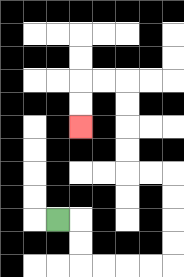{'start': '[2, 9]', 'end': '[3, 5]', 'path_directions': 'R,D,D,R,R,R,R,U,U,U,U,L,L,U,U,U,U,L,L,D,D', 'path_coordinates': '[[2, 9], [3, 9], [3, 10], [3, 11], [4, 11], [5, 11], [6, 11], [7, 11], [7, 10], [7, 9], [7, 8], [7, 7], [6, 7], [5, 7], [5, 6], [5, 5], [5, 4], [5, 3], [4, 3], [3, 3], [3, 4], [3, 5]]'}